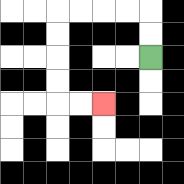{'start': '[6, 2]', 'end': '[4, 4]', 'path_directions': 'U,U,L,L,L,L,D,D,D,D,R,R', 'path_coordinates': '[[6, 2], [6, 1], [6, 0], [5, 0], [4, 0], [3, 0], [2, 0], [2, 1], [2, 2], [2, 3], [2, 4], [3, 4], [4, 4]]'}